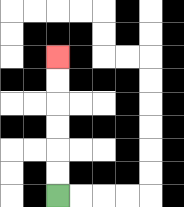{'start': '[2, 8]', 'end': '[2, 2]', 'path_directions': 'U,U,U,U,U,U', 'path_coordinates': '[[2, 8], [2, 7], [2, 6], [2, 5], [2, 4], [2, 3], [2, 2]]'}